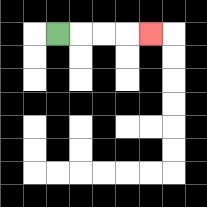{'start': '[2, 1]', 'end': '[6, 1]', 'path_directions': 'R,R,R,R', 'path_coordinates': '[[2, 1], [3, 1], [4, 1], [5, 1], [6, 1]]'}